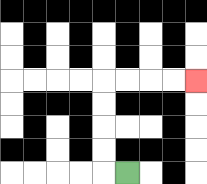{'start': '[5, 7]', 'end': '[8, 3]', 'path_directions': 'L,U,U,U,U,R,R,R,R', 'path_coordinates': '[[5, 7], [4, 7], [4, 6], [4, 5], [4, 4], [4, 3], [5, 3], [6, 3], [7, 3], [8, 3]]'}